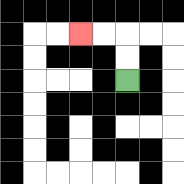{'start': '[5, 3]', 'end': '[3, 1]', 'path_directions': 'U,U,L,L', 'path_coordinates': '[[5, 3], [5, 2], [5, 1], [4, 1], [3, 1]]'}